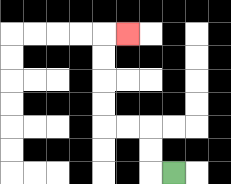{'start': '[7, 7]', 'end': '[5, 1]', 'path_directions': 'L,U,U,L,L,U,U,U,U,R', 'path_coordinates': '[[7, 7], [6, 7], [6, 6], [6, 5], [5, 5], [4, 5], [4, 4], [4, 3], [4, 2], [4, 1], [5, 1]]'}